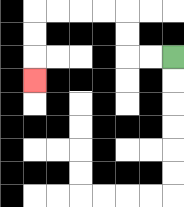{'start': '[7, 2]', 'end': '[1, 3]', 'path_directions': 'L,L,U,U,L,L,L,L,D,D,D', 'path_coordinates': '[[7, 2], [6, 2], [5, 2], [5, 1], [5, 0], [4, 0], [3, 0], [2, 0], [1, 0], [1, 1], [1, 2], [1, 3]]'}